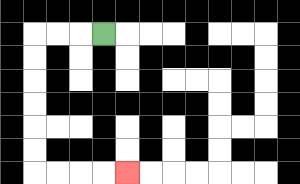{'start': '[4, 1]', 'end': '[5, 7]', 'path_directions': 'L,L,L,D,D,D,D,D,D,R,R,R,R', 'path_coordinates': '[[4, 1], [3, 1], [2, 1], [1, 1], [1, 2], [1, 3], [1, 4], [1, 5], [1, 6], [1, 7], [2, 7], [3, 7], [4, 7], [5, 7]]'}